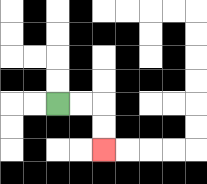{'start': '[2, 4]', 'end': '[4, 6]', 'path_directions': 'R,R,D,D', 'path_coordinates': '[[2, 4], [3, 4], [4, 4], [4, 5], [4, 6]]'}